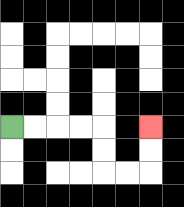{'start': '[0, 5]', 'end': '[6, 5]', 'path_directions': 'R,R,R,R,D,D,R,R,U,U', 'path_coordinates': '[[0, 5], [1, 5], [2, 5], [3, 5], [4, 5], [4, 6], [4, 7], [5, 7], [6, 7], [6, 6], [6, 5]]'}